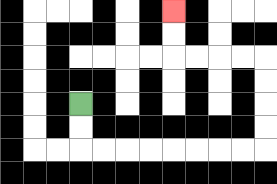{'start': '[3, 4]', 'end': '[7, 0]', 'path_directions': 'D,D,R,R,R,R,R,R,R,R,U,U,U,U,L,L,L,L,U,U', 'path_coordinates': '[[3, 4], [3, 5], [3, 6], [4, 6], [5, 6], [6, 6], [7, 6], [8, 6], [9, 6], [10, 6], [11, 6], [11, 5], [11, 4], [11, 3], [11, 2], [10, 2], [9, 2], [8, 2], [7, 2], [7, 1], [7, 0]]'}